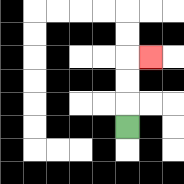{'start': '[5, 5]', 'end': '[6, 2]', 'path_directions': 'U,U,U,R', 'path_coordinates': '[[5, 5], [5, 4], [5, 3], [5, 2], [6, 2]]'}